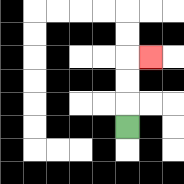{'start': '[5, 5]', 'end': '[6, 2]', 'path_directions': 'U,U,U,R', 'path_coordinates': '[[5, 5], [5, 4], [5, 3], [5, 2], [6, 2]]'}